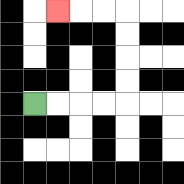{'start': '[1, 4]', 'end': '[2, 0]', 'path_directions': 'R,R,R,R,U,U,U,U,L,L,L', 'path_coordinates': '[[1, 4], [2, 4], [3, 4], [4, 4], [5, 4], [5, 3], [5, 2], [5, 1], [5, 0], [4, 0], [3, 0], [2, 0]]'}